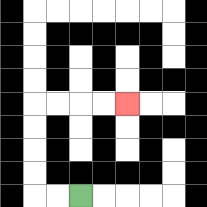{'start': '[3, 8]', 'end': '[5, 4]', 'path_directions': 'L,L,U,U,U,U,R,R,R,R', 'path_coordinates': '[[3, 8], [2, 8], [1, 8], [1, 7], [1, 6], [1, 5], [1, 4], [2, 4], [3, 4], [4, 4], [5, 4]]'}